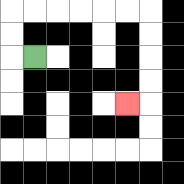{'start': '[1, 2]', 'end': '[5, 4]', 'path_directions': 'L,U,U,R,R,R,R,R,R,D,D,D,D,L', 'path_coordinates': '[[1, 2], [0, 2], [0, 1], [0, 0], [1, 0], [2, 0], [3, 0], [4, 0], [5, 0], [6, 0], [6, 1], [6, 2], [6, 3], [6, 4], [5, 4]]'}